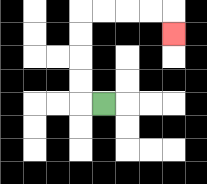{'start': '[4, 4]', 'end': '[7, 1]', 'path_directions': 'L,U,U,U,U,R,R,R,R,D', 'path_coordinates': '[[4, 4], [3, 4], [3, 3], [3, 2], [3, 1], [3, 0], [4, 0], [5, 0], [6, 0], [7, 0], [7, 1]]'}